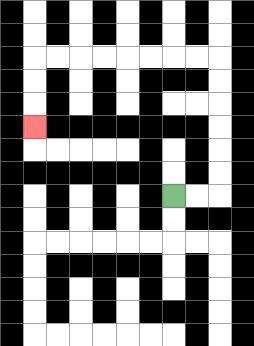{'start': '[7, 8]', 'end': '[1, 5]', 'path_directions': 'R,R,U,U,U,U,U,U,L,L,L,L,L,L,L,L,D,D,D', 'path_coordinates': '[[7, 8], [8, 8], [9, 8], [9, 7], [9, 6], [9, 5], [9, 4], [9, 3], [9, 2], [8, 2], [7, 2], [6, 2], [5, 2], [4, 2], [3, 2], [2, 2], [1, 2], [1, 3], [1, 4], [1, 5]]'}